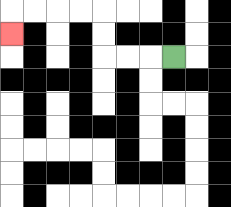{'start': '[7, 2]', 'end': '[0, 1]', 'path_directions': 'L,L,L,U,U,L,L,L,L,D', 'path_coordinates': '[[7, 2], [6, 2], [5, 2], [4, 2], [4, 1], [4, 0], [3, 0], [2, 0], [1, 0], [0, 0], [0, 1]]'}